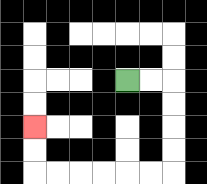{'start': '[5, 3]', 'end': '[1, 5]', 'path_directions': 'R,R,D,D,D,D,L,L,L,L,L,L,U,U', 'path_coordinates': '[[5, 3], [6, 3], [7, 3], [7, 4], [7, 5], [7, 6], [7, 7], [6, 7], [5, 7], [4, 7], [3, 7], [2, 7], [1, 7], [1, 6], [1, 5]]'}